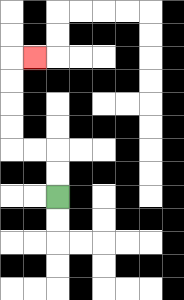{'start': '[2, 8]', 'end': '[1, 2]', 'path_directions': 'U,U,L,L,U,U,U,U,R', 'path_coordinates': '[[2, 8], [2, 7], [2, 6], [1, 6], [0, 6], [0, 5], [0, 4], [0, 3], [0, 2], [1, 2]]'}